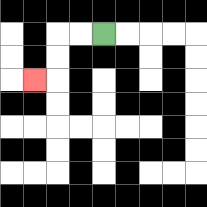{'start': '[4, 1]', 'end': '[1, 3]', 'path_directions': 'L,L,D,D,L', 'path_coordinates': '[[4, 1], [3, 1], [2, 1], [2, 2], [2, 3], [1, 3]]'}